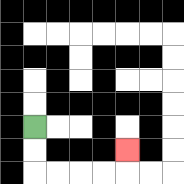{'start': '[1, 5]', 'end': '[5, 6]', 'path_directions': 'D,D,R,R,R,R,U', 'path_coordinates': '[[1, 5], [1, 6], [1, 7], [2, 7], [3, 7], [4, 7], [5, 7], [5, 6]]'}